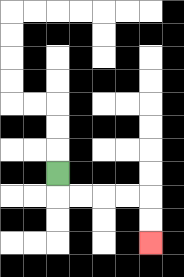{'start': '[2, 7]', 'end': '[6, 10]', 'path_directions': 'D,R,R,R,R,D,D', 'path_coordinates': '[[2, 7], [2, 8], [3, 8], [4, 8], [5, 8], [6, 8], [6, 9], [6, 10]]'}